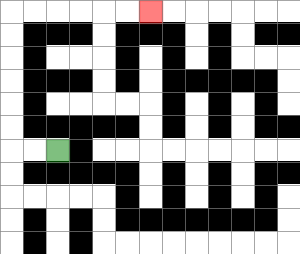{'start': '[2, 6]', 'end': '[6, 0]', 'path_directions': 'L,L,U,U,U,U,U,U,R,R,R,R,R,R', 'path_coordinates': '[[2, 6], [1, 6], [0, 6], [0, 5], [0, 4], [0, 3], [0, 2], [0, 1], [0, 0], [1, 0], [2, 0], [3, 0], [4, 0], [5, 0], [6, 0]]'}